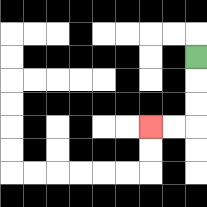{'start': '[8, 2]', 'end': '[6, 5]', 'path_directions': 'D,D,D,L,L', 'path_coordinates': '[[8, 2], [8, 3], [8, 4], [8, 5], [7, 5], [6, 5]]'}